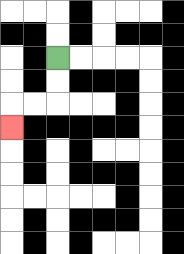{'start': '[2, 2]', 'end': '[0, 5]', 'path_directions': 'D,D,L,L,D', 'path_coordinates': '[[2, 2], [2, 3], [2, 4], [1, 4], [0, 4], [0, 5]]'}